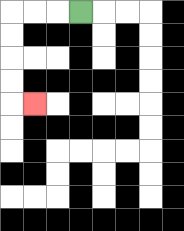{'start': '[3, 0]', 'end': '[1, 4]', 'path_directions': 'L,L,L,D,D,D,D,R', 'path_coordinates': '[[3, 0], [2, 0], [1, 0], [0, 0], [0, 1], [0, 2], [0, 3], [0, 4], [1, 4]]'}